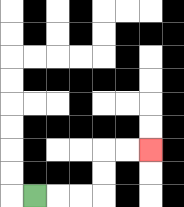{'start': '[1, 8]', 'end': '[6, 6]', 'path_directions': 'R,R,R,U,U,R,R', 'path_coordinates': '[[1, 8], [2, 8], [3, 8], [4, 8], [4, 7], [4, 6], [5, 6], [6, 6]]'}